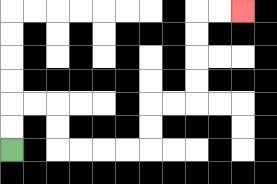{'start': '[0, 6]', 'end': '[10, 0]', 'path_directions': 'U,U,R,R,D,D,R,R,R,R,U,U,R,R,U,U,U,U,R,R', 'path_coordinates': '[[0, 6], [0, 5], [0, 4], [1, 4], [2, 4], [2, 5], [2, 6], [3, 6], [4, 6], [5, 6], [6, 6], [6, 5], [6, 4], [7, 4], [8, 4], [8, 3], [8, 2], [8, 1], [8, 0], [9, 0], [10, 0]]'}